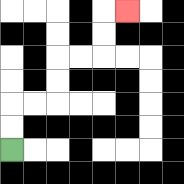{'start': '[0, 6]', 'end': '[5, 0]', 'path_directions': 'U,U,R,R,U,U,R,R,U,U,R', 'path_coordinates': '[[0, 6], [0, 5], [0, 4], [1, 4], [2, 4], [2, 3], [2, 2], [3, 2], [4, 2], [4, 1], [4, 0], [5, 0]]'}